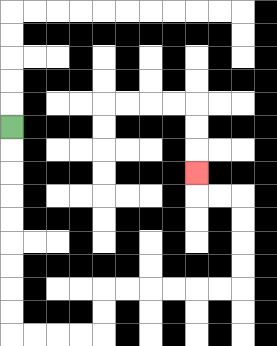{'start': '[0, 5]', 'end': '[8, 7]', 'path_directions': 'D,D,D,D,D,D,D,D,D,R,R,R,R,U,U,R,R,R,R,R,R,U,U,U,U,L,L,U', 'path_coordinates': '[[0, 5], [0, 6], [0, 7], [0, 8], [0, 9], [0, 10], [0, 11], [0, 12], [0, 13], [0, 14], [1, 14], [2, 14], [3, 14], [4, 14], [4, 13], [4, 12], [5, 12], [6, 12], [7, 12], [8, 12], [9, 12], [10, 12], [10, 11], [10, 10], [10, 9], [10, 8], [9, 8], [8, 8], [8, 7]]'}